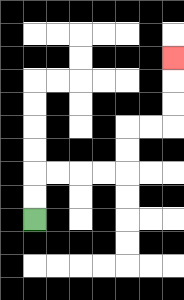{'start': '[1, 9]', 'end': '[7, 2]', 'path_directions': 'U,U,R,R,R,R,U,U,R,R,U,U,U', 'path_coordinates': '[[1, 9], [1, 8], [1, 7], [2, 7], [3, 7], [4, 7], [5, 7], [5, 6], [5, 5], [6, 5], [7, 5], [7, 4], [7, 3], [7, 2]]'}